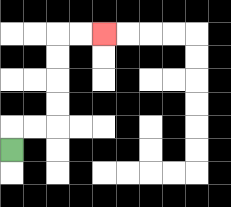{'start': '[0, 6]', 'end': '[4, 1]', 'path_directions': 'U,R,R,U,U,U,U,R,R', 'path_coordinates': '[[0, 6], [0, 5], [1, 5], [2, 5], [2, 4], [2, 3], [2, 2], [2, 1], [3, 1], [4, 1]]'}